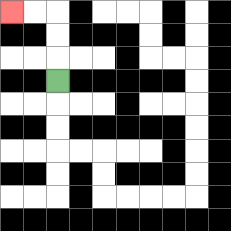{'start': '[2, 3]', 'end': '[0, 0]', 'path_directions': 'U,U,U,L,L', 'path_coordinates': '[[2, 3], [2, 2], [2, 1], [2, 0], [1, 0], [0, 0]]'}